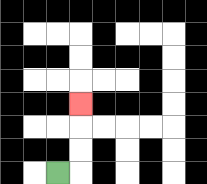{'start': '[2, 7]', 'end': '[3, 4]', 'path_directions': 'R,U,U,U', 'path_coordinates': '[[2, 7], [3, 7], [3, 6], [3, 5], [3, 4]]'}